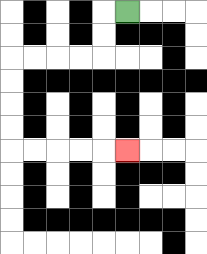{'start': '[5, 0]', 'end': '[5, 6]', 'path_directions': 'L,D,D,L,L,L,L,D,D,D,D,R,R,R,R,R', 'path_coordinates': '[[5, 0], [4, 0], [4, 1], [4, 2], [3, 2], [2, 2], [1, 2], [0, 2], [0, 3], [0, 4], [0, 5], [0, 6], [1, 6], [2, 6], [3, 6], [4, 6], [5, 6]]'}